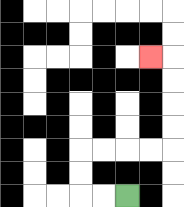{'start': '[5, 8]', 'end': '[6, 2]', 'path_directions': 'L,L,U,U,R,R,R,R,U,U,U,U,L', 'path_coordinates': '[[5, 8], [4, 8], [3, 8], [3, 7], [3, 6], [4, 6], [5, 6], [6, 6], [7, 6], [7, 5], [7, 4], [7, 3], [7, 2], [6, 2]]'}